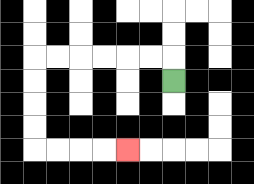{'start': '[7, 3]', 'end': '[5, 6]', 'path_directions': 'U,L,L,L,L,L,L,D,D,D,D,R,R,R,R', 'path_coordinates': '[[7, 3], [7, 2], [6, 2], [5, 2], [4, 2], [3, 2], [2, 2], [1, 2], [1, 3], [1, 4], [1, 5], [1, 6], [2, 6], [3, 6], [4, 6], [5, 6]]'}